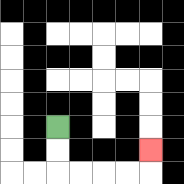{'start': '[2, 5]', 'end': '[6, 6]', 'path_directions': 'D,D,R,R,R,R,U', 'path_coordinates': '[[2, 5], [2, 6], [2, 7], [3, 7], [4, 7], [5, 7], [6, 7], [6, 6]]'}